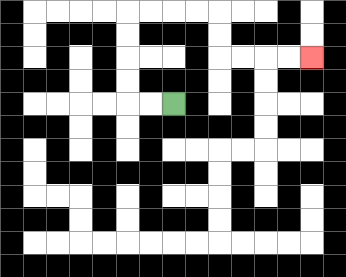{'start': '[7, 4]', 'end': '[13, 2]', 'path_directions': 'L,L,U,U,U,U,R,R,R,R,D,D,R,R,R,R', 'path_coordinates': '[[7, 4], [6, 4], [5, 4], [5, 3], [5, 2], [5, 1], [5, 0], [6, 0], [7, 0], [8, 0], [9, 0], [9, 1], [9, 2], [10, 2], [11, 2], [12, 2], [13, 2]]'}